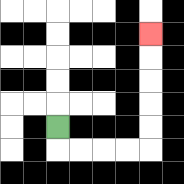{'start': '[2, 5]', 'end': '[6, 1]', 'path_directions': 'D,R,R,R,R,U,U,U,U,U', 'path_coordinates': '[[2, 5], [2, 6], [3, 6], [4, 6], [5, 6], [6, 6], [6, 5], [6, 4], [6, 3], [6, 2], [6, 1]]'}